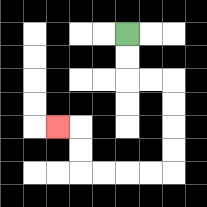{'start': '[5, 1]', 'end': '[2, 5]', 'path_directions': 'D,D,R,R,D,D,D,D,L,L,L,L,U,U,L', 'path_coordinates': '[[5, 1], [5, 2], [5, 3], [6, 3], [7, 3], [7, 4], [7, 5], [7, 6], [7, 7], [6, 7], [5, 7], [4, 7], [3, 7], [3, 6], [3, 5], [2, 5]]'}